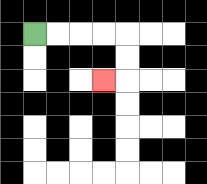{'start': '[1, 1]', 'end': '[4, 3]', 'path_directions': 'R,R,R,R,D,D,L', 'path_coordinates': '[[1, 1], [2, 1], [3, 1], [4, 1], [5, 1], [5, 2], [5, 3], [4, 3]]'}